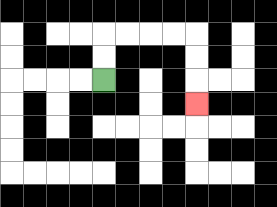{'start': '[4, 3]', 'end': '[8, 4]', 'path_directions': 'U,U,R,R,R,R,D,D,D', 'path_coordinates': '[[4, 3], [4, 2], [4, 1], [5, 1], [6, 1], [7, 1], [8, 1], [8, 2], [8, 3], [8, 4]]'}